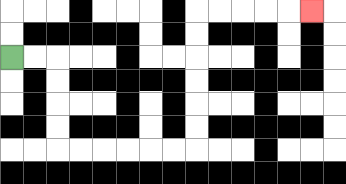{'start': '[0, 2]', 'end': '[13, 0]', 'path_directions': 'R,R,D,D,D,D,R,R,R,R,R,R,U,U,U,U,U,U,R,R,R,R,R', 'path_coordinates': '[[0, 2], [1, 2], [2, 2], [2, 3], [2, 4], [2, 5], [2, 6], [3, 6], [4, 6], [5, 6], [6, 6], [7, 6], [8, 6], [8, 5], [8, 4], [8, 3], [8, 2], [8, 1], [8, 0], [9, 0], [10, 0], [11, 0], [12, 0], [13, 0]]'}